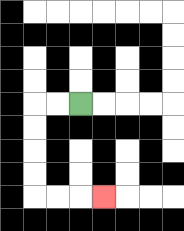{'start': '[3, 4]', 'end': '[4, 8]', 'path_directions': 'L,L,D,D,D,D,R,R,R', 'path_coordinates': '[[3, 4], [2, 4], [1, 4], [1, 5], [1, 6], [1, 7], [1, 8], [2, 8], [3, 8], [4, 8]]'}